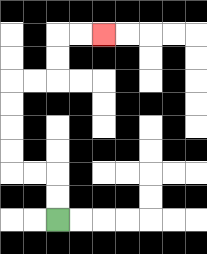{'start': '[2, 9]', 'end': '[4, 1]', 'path_directions': 'U,U,L,L,U,U,U,U,R,R,U,U,R,R', 'path_coordinates': '[[2, 9], [2, 8], [2, 7], [1, 7], [0, 7], [0, 6], [0, 5], [0, 4], [0, 3], [1, 3], [2, 3], [2, 2], [2, 1], [3, 1], [4, 1]]'}